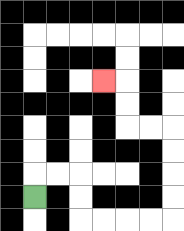{'start': '[1, 8]', 'end': '[4, 3]', 'path_directions': 'U,R,R,D,D,R,R,R,R,U,U,U,U,L,L,U,U,L', 'path_coordinates': '[[1, 8], [1, 7], [2, 7], [3, 7], [3, 8], [3, 9], [4, 9], [5, 9], [6, 9], [7, 9], [7, 8], [7, 7], [7, 6], [7, 5], [6, 5], [5, 5], [5, 4], [5, 3], [4, 3]]'}